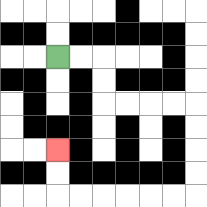{'start': '[2, 2]', 'end': '[2, 6]', 'path_directions': 'R,R,D,D,R,R,R,R,D,D,D,D,L,L,L,L,L,L,U,U', 'path_coordinates': '[[2, 2], [3, 2], [4, 2], [4, 3], [4, 4], [5, 4], [6, 4], [7, 4], [8, 4], [8, 5], [8, 6], [8, 7], [8, 8], [7, 8], [6, 8], [5, 8], [4, 8], [3, 8], [2, 8], [2, 7], [2, 6]]'}